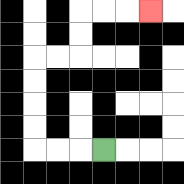{'start': '[4, 6]', 'end': '[6, 0]', 'path_directions': 'L,L,L,U,U,U,U,R,R,U,U,R,R,R', 'path_coordinates': '[[4, 6], [3, 6], [2, 6], [1, 6], [1, 5], [1, 4], [1, 3], [1, 2], [2, 2], [3, 2], [3, 1], [3, 0], [4, 0], [5, 0], [6, 0]]'}